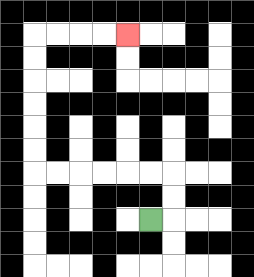{'start': '[6, 9]', 'end': '[5, 1]', 'path_directions': 'R,U,U,L,L,L,L,L,L,U,U,U,U,U,U,R,R,R,R', 'path_coordinates': '[[6, 9], [7, 9], [7, 8], [7, 7], [6, 7], [5, 7], [4, 7], [3, 7], [2, 7], [1, 7], [1, 6], [1, 5], [1, 4], [1, 3], [1, 2], [1, 1], [2, 1], [3, 1], [4, 1], [5, 1]]'}